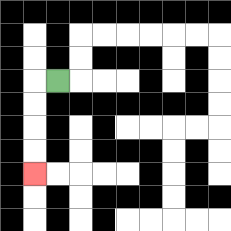{'start': '[2, 3]', 'end': '[1, 7]', 'path_directions': 'L,D,D,D,D', 'path_coordinates': '[[2, 3], [1, 3], [1, 4], [1, 5], [1, 6], [1, 7]]'}